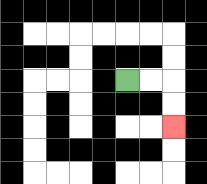{'start': '[5, 3]', 'end': '[7, 5]', 'path_directions': 'R,R,D,D', 'path_coordinates': '[[5, 3], [6, 3], [7, 3], [7, 4], [7, 5]]'}